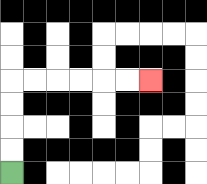{'start': '[0, 7]', 'end': '[6, 3]', 'path_directions': 'U,U,U,U,R,R,R,R,R,R', 'path_coordinates': '[[0, 7], [0, 6], [0, 5], [0, 4], [0, 3], [1, 3], [2, 3], [3, 3], [4, 3], [5, 3], [6, 3]]'}